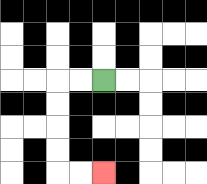{'start': '[4, 3]', 'end': '[4, 7]', 'path_directions': 'L,L,D,D,D,D,R,R', 'path_coordinates': '[[4, 3], [3, 3], [2, 3], [2, 4], [2, 5], [2, 6], [2, 7], [3, 7], [4, 7]]'}